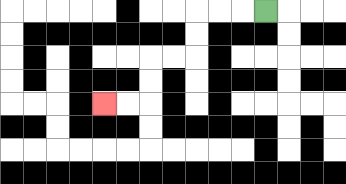{'start': '[11, 0]', 'end': '[4, 4]', 'path_directions': 'L,L,L,D,D,L,L,D,D,L,L', 'path_coordinates': '[[11, 0], [10, 0], [9, 0], [8, 0], [8, 1], [8, 2], [7, 2], [6, 2], [6, 3], [6, 4], [5, 4], [4, 4]]'}